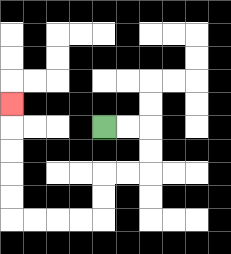{'start': '[4, 5]', 'end': '[0, 4]', 'path_directions': 'R,R,D,D,L,L,D,D,L,L,L,L,U,U,U,U,U', 'path_coordinates': '[[4, 5], [5, 5], [6, 5], [6, 6], [6, 7], [5, 7], [4, 7], [4, 8], [4, 9], [3, 9], [2, 9], [1, 9], [0, 9], [0, 8], [0, 7], [0, 6], [0, 5], [0, 4]]'}